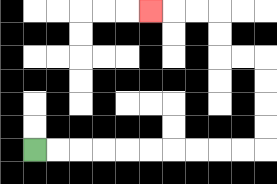{'start': '[1, 6]', 'end': '[6, 0]', 'path_directions': 'R,R,R,R,R,R,R,R,R,R,U,U,U,U,L,L,U,U,L,L,L', 'path_coordinates': '[[1, 6], [2, 6], [3, 6], [4, 6], [5, 6], [6, 6], [7, 6], [8, 6], [9, 6], [10, 6], [11, 6], [11, 5], [11, 4], [11, 3], [11, 2], [10, 2], [9, 2], [9, 1], [9, 0], [8, 0], [7, 0], [6, 0]]'}